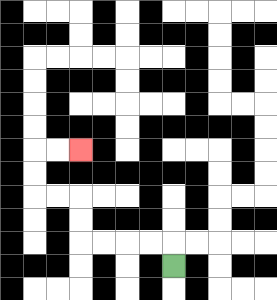{'start': '[7, 11]', 'end': '[3, 6]', 'path_directions': 'U,L,L,L,L,U,U,L,L,U,U,R,R', 'path_coordinates': '[[7, 11], [7, 10], [6, 10], [5, 10], [4, 10], [3, 10], [3, 9], [3, 8], [2, 8], [1, 8], [1, 7], [1, 6], [2, 6], [3, 6]]'}